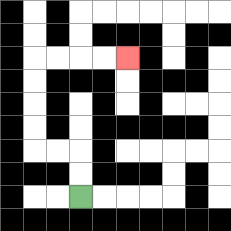{'start': '[3, 8]', 'end': '[5, 2]', 'path_directions': 'U,U,L,L,U,U,U,U,R,R,R,R', 'path_coordinates': '[[3, 8], [3, 7], [3, 6], [2, 6], [1, 6], [1, 5], [1, 4], [1, 3], [1, 2], [2, 2], [3, 2], [4, 2], [5, 2]]'}